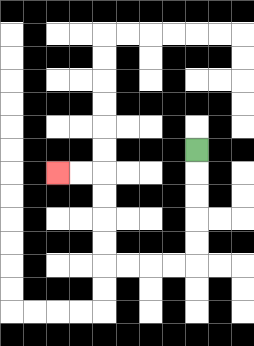{'start': '[8, 6]', 'end': '[2, 7]', 'path_directions': 'D,D,D,D,D,L,L,L,L,U,U,U,U,L,L', 'path_coordinates': '[[8, 6], [8, 7], [8, 8], [8, 9], [8, 10], [8, 11], [7, 11], [6, 11], [5, 11], [4, 11], [4, 10], [4, 9], [4, 8], [4, 7], [3, 7], [2, 7]]'}